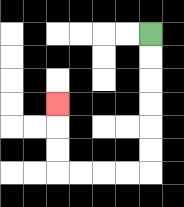{'start': '[6, 1]', 'end': '[2, 4]', 'path_directions': 'D,D,D,D,D,D,L,L,L,L,U,U,U', 'path_coordinates': '[[6, 1], [6, 2], [6, 3], [6, 4], [6, 5], [6, 6], [6, 7], [5, 7], [4, 7], [3, 7], [2, 7], [2, 6], [2, 5], [2, 4]]'}